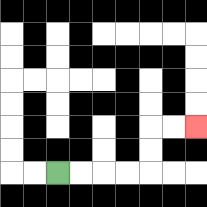{'start': '[2, 7]', 'end': '[8, 5]', 'path_directions': 'R,R,R,R,U,U,R,R', 'path_coordinates': '[[2, 7], [3, 7], [4, 7], [5, 7], [6, 7], [6, 6], [6, 5], [7, 5], [8, 5]]'}